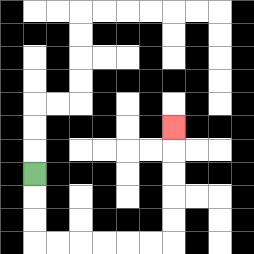{'start': '[1, 7]', 'end': '[7, 5]', 'path_directions': 'D,D,D,R,R,R,R,R,R,U,U,U,U,U', 'path_coordinates': '[[1, 7], [1, 8], [1, 9], [1, 10], [2, 10], [3, 10], [4, 10], [5, 10], [6, 10], [7, 10], [7, 9], [7, 8], [7, 7], [7, 6], [7, 5]]'}